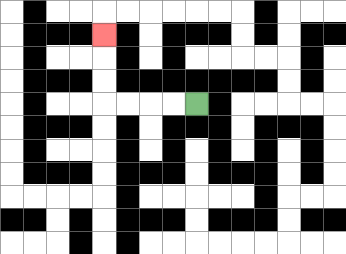{'start': '[8, 4]', 'end': '[4, 1]', 'path_directions': 'L,L,L,L,U,U,U', 'path_coordinates': '[[8, 4], [7, 4], [6, 4], [5, 4], [4, 4], [4, 3], [4, 2], [4, 1]]'}